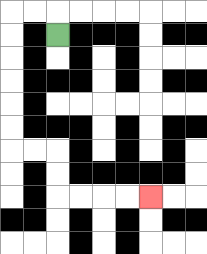{'start': '[2, 1]', 'end': '[6, 8]', 'path_directions': 'U,L,L,D,D,D,D,D,D,R,R,D,D,R,R,R,R', 'path_coordinates': '[[2, 1], [2, 0], [1, 0], [0, 0], [0, 1], [0, 2], [0, 3], [0, 4], [0, 5], [0, 6], [1, 6], [2, 6], [2, 7], [2, 8], [3, 8], [4, 8], [5, 8], [6, 8]]'}